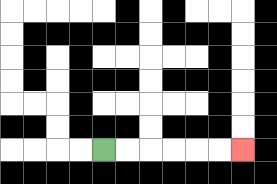{'start': '[4, 6]', 'end': '[10, 6]', 'path_directions': 'R,R,R,R,R,R', 'path_coordinates': '[[4, 6], [5, 6], [6, 6], [7, 6], [8, 6], [9, 6], [10, 6]]'}